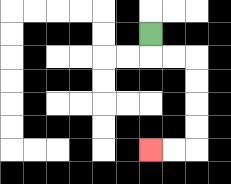{'start': '[6, 1]', 'end': '[6, 6]', 'path_directions': 'D,R,R,D,D,D,D,L,L', 'path_coordinates': '[[6, 1], [6, 2], [7, 2], [8, 2], [8, 3], [8, 4], [8, 5], [8, 6], [7, 6], [6, 6]]'}